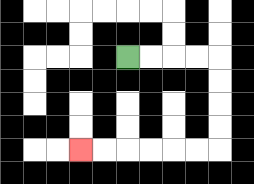{'start': '[5, 2]', 'end': '[3, 6]', 'path_directions': 'R,R,R,R,D,D,D,D,L,L,L,L,L,L', 'path_coordinates': '[[5, 2], [6, 2], [7, 2], [8, 2], [9, 2], [9, 3], [9, 4], [9, 5], [9, 6], [8, 6], [7, 6], [6, 6], [5, 6], [4, 6], [3, 6]]'}